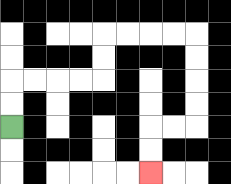{'start': '[0, 5]', 'end': '[6, 7]', 'path_directions': 'U,U,R,R,R,R,U,U,R,R,R,R,D,D,D,D,L,L,D,D', 'path_coordinates': '[[0, 5], [0, 4], [0, 3], [1, 3], [2, 3], [3, 3], [4, 3], [4, 2], [4, 1], [5, 1], [6, 1], [7, 1], [8, 1], [8, 2], [8, 3], [8, 4], [8, 5], [7, 5], [6, 5], [6, 6], [6, 7]]'}